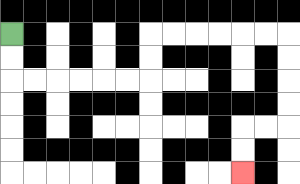{'start': '[0, 1]', 'end': '[10, 7]', 'path_directions': 'D,D,R,R,R,R,R,R,U,U,R,R,R,R,R,R,D,D,D,D,L,L,D,D', 'path_coordinates': '[[0, 1], [0, 2], [0, 3], [1, 3], [2, 3], [3, 3], [4, 3], [5, 3], [6, 3], [6, 2], [6, 1], [7, 1], [8, 1], [9, 1], [10, 1], [11, 1], [12, 1], [12, 2], [12, 3], [12, 4], [12, 5], [11, 5], [10, 5], [10, 6], [10, 7]]'}